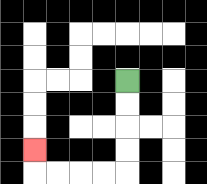{'start': '[5, 3]', 'end': '[1, 6]', 'path_directions': 'D,D,D,D,L,L,L,L,U', 'path_coordinates': '[[5, 3], [5, 4], [5, 5], [5, 6], [5, 7], [4, 7], [3, 7], [2, 7], [1, 7], [1, 6]]'}